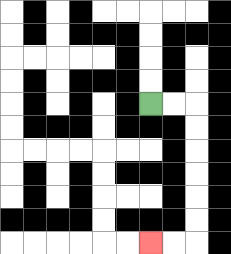{'start': '[6, 4]', 'end': '[6, 10]', 'path_directions': 'R,R,D,D,D,D,D,D,L,L', 'path_coordinates': '[[6, 4], [7, 4], [8, 4], [8, 5], [8, 6], [8, 7], [8, 8], [8, 9], [8, 10], [7, 10], [6, 10]]'}